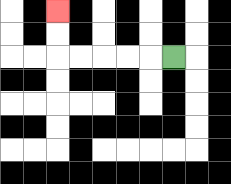{'start': '[7, 2]', 'end': '[2, 0]', 'path_directions': 'L,L,L,L,L,U,U', 'path_coordinates': '[[7, 2], [6, 2], [5, 2], [4, 2], [3, 2], [2, 2], [2, 1], [2, 0]]'}